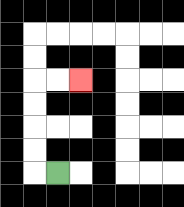{'start': '[2, 7]', 'end': '[3, 3]', 'path_directions': 'L,U,U,U,U,R,R', 'path_coordinates': '[[2, 7], [1, 7], [1, 6], [1, 5], [1, 4], [1, 3], [2, 3], [3, 3]]'}